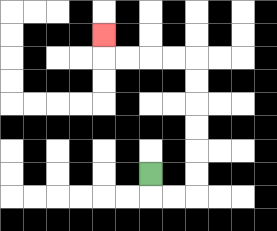{'start': '[6, 7]', 'end': '[4, 1]', 'path_directions': 'D,R,R,U,U,U,U,U,U,L,L,L,L,U', 'path_coordinates': '[[6, 7], [6, 8], [7, 8], [8, 8], [8, 7], [8, 6], [8, 5], [8, 4], [8, 3], [8, 2], [7, 2], [6, 2], [5, 2], [4, 2], [4, 1]]'}